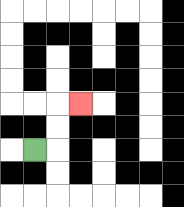{'start': '[1, 6]', 'end': '[3, 4]', 'path_directions': 'R,U,U,R', 'path_coordinates': '[[1, 6], [2, 6], [2, 5], [2, 4], [3, 4]]'}